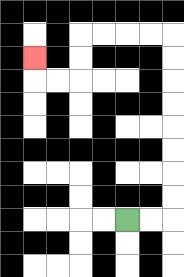{'start': '[5, 9]', 'end': '[1, 2]', 'path_directions': 'R,R,U,U,U,U,U,U,U,U,L,L,L,L,D,D,L,L,U', 'path_coordinates': '[[5, 9], [6, 9], [7, 9], [7, 8], [7, 7], [7, 6], [7, 5], [7, 4], [7, 3], [7, 2], [7, 1], [6, 1], [5, 1], [4, 1], [3, 1], [3, 2], [3, 3], [2, 3], [1, 3], [1, 2]]'}